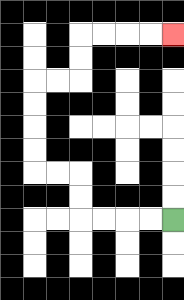{'start': '[7, 9]', 'end': '[7, 1]', 'path_directions': 'L,L,L,L,U,U,L,L,U,U,U,U,R,R,U,U,R,R,R,R', 'path_coordinates': '[[7, 9], [6, 9], [5, 9], [4, 9], [3, 9], [3, 8], [3, 7], [2, 7], [1, 7], [1, 6], [1, 5], [1, 4], [1, 3], [2, 3], [3, 3], [3, 2], [3, 1], [4, 1], [5, 1], [6, 1], [7, 1]]'}